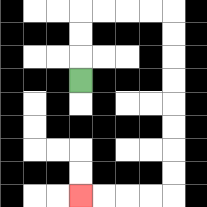{'start': '[3, 3]', 'end': '[3, 8]', 'path_directions': 'U,U,U,R,R,R,R,D,D,D,D,D,D,D,D,L,L,L,L', 'path_coordinates': '[[3, 3], [3, 2], [3, 1], [3, 0], [4, 0], [5, 0], [6, 0], [7, 0], [7, 1], [7, 2], [7, 3], [7, 4], [7, 5], [7, 6], [7, 7], [7, 8], [6, 8], [5, 8], [4, 8], [3, 8]]'}